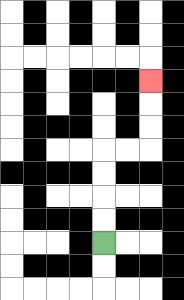{'start': '[4, 10]', 'end': '[6, 3]', 'path_directions': 'U,U,U,U,R,R,U,U,U', 'path_coordinates': '[[4, 10], [4, 9], [4, 8], [4, 7], [4, 6], [5, 6], [6, 6], [6, 5], [6, 4], [6, 3]]'}